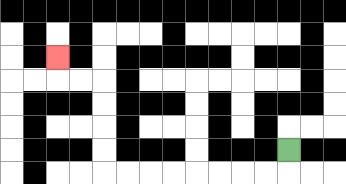{'start': '[12, 6]', 'end': '[2, 2]', 'path_directions': 'D,L,L,L,L,L,L,L,L,U,U,U,U,L,L,U', 'path_coordinates': '[[12, 6], [12, 7], [11, 7], [10, 7], [9, 7], [8, 7], [7, 7], [6, 7], [5, 7], [4, 7], [4, 6], [4, 5], [4, 4], [4, 3], [3, 3], [2, 3], [2, 2]]'}